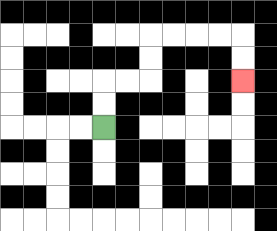{'start': '[4, 5]', 'end': '[10, 3]', 'path_directions': 'U,U,R,R,U,U,R,R,R,R,D,D', 'path_coordinates': '[[4, 5], [4, 4], [4, 3], [5, 3], [6, 3], [6, 2], [6, 1], [7, 1], [8, 1], [9, 1], [10, 1], [10, 2], [10, 3]]'}